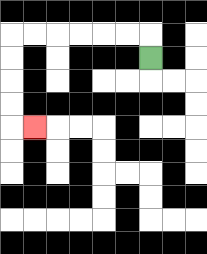{'start': '[6, 2]', 'end': '[1, 5]', 'path_directions': 'U,L,L,L,L,L,L,D,D,D,D,R', 'path_coordinates': '[[6, 2], [6, 1], [5, 1], [4, 1], [3, 1], [2, 1], [1, 1], [0, 1], [0, 2], [0, 3], [0, 4], [0, 5], [1, 5]]'}